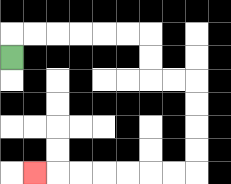{'start': '[0, 2]', 'end': '[1, 7]', 'path_directions': 'U,R,R,R,R,R,R,D,D,R,R,D,D,D,D,L,L,L,L,L,L,L', 'path_coordinates': '[[0, 2], [0, 1], [1, 1], [2, 1], [3, 1], [4, 1], [5, 1], [6, 1], [6, 2], [6, 3], [7, 3], [8, 3], [8, 4], [8, 5], [8, 6], [8, 7], [7, 7], [6, 7], [5, 7], [4, 7], [3, 7], [2, 7], [1, 7]]'}